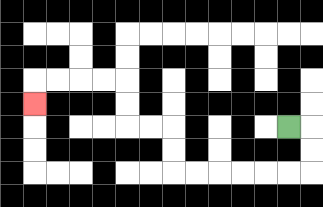{'start': '[12, 5]', 'end': '[1, 4]', 'path_directions': 'R,D,D,L,L,L,L,L,L,U,U,L,L,U,U,L,L,L,L,D', 'path_coordinates': '[[12, 5], [13, 5], [13, 6], [13, 7], [12, 7], [11, 7], [10, 7], [9, 7], [8, 7], [7, 7], [7, 6], [7, 5], [6, 5], [5, 5], [5, 4], [5, 3], [4, 3], [3, 3], [2, 3], [1, 3], [1, 4]]'}